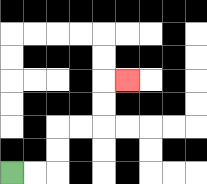{'start': '[0, 7]', 'end': '[5, 3]', 'path_directions': 'R,R,U,U,R,R,U,U,R', 'path_coordinates': '[[0, 7], [1, 7], [2, 7], [2, 6], [2, 5], [3, 5], [4, 5], [4, 4], [4, 3], [5, 3]]'}